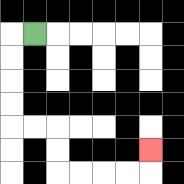{'start': '[1, 1]', 'end': '[6, 6]', 'path_directions': 'L,D,D,D,D,R,R,D,D,R,R,R,R,U', 'path_coordinates': '[[1, 1], [0, 1], [0, 2], [0, 3], [0, 4], [0, 5], [1, 5], [2, 5], [2, 6], [2, 7], [3, 7], [4, 7], [5, 7], [6, 7], [6, 6]]'}